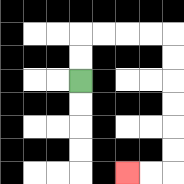{'start': '[3, 3]', 'end': '[5, 7]', 'path_directions': 'U,U,R,R,R,R,D,D,D,D,D,D,L,L', 'path_coordinates': '[[3, 3], [3, 2], [3, 1], [4, 1], [5, 1], [6, 1], [7, 1], [7, 2], [7, 3], [7, 4], [7, 5], [7, 6], [7, 7], [6, 7], [5, 7]]'}